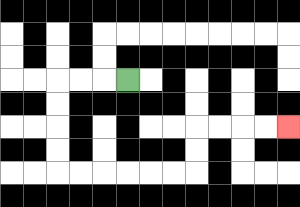{'start': '[5, 3]', 'end': '[12, 5]', 'path_directions': 'L,L,L,D,D,D,D,R,R,R,R,R,R,U,U,R,R,R,R', 'path_coordinates': '[[5, 3], [4, 3], [3, 3], [2, 3], [2, 4], [2, 5], [2, 6], [2, 7], [3, 7], [4, 7], [5, 7], [6, 7], [7, 7], [8, 7], [8, 6], [8, 5], [9, 5], [10, 5], [11, 5], [12, 5]]'}